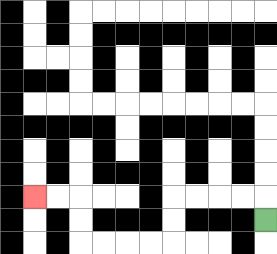{'start': '[11, 9]', 'end': '[1, 8]', 'path_directions': 'U,L,L,L,L,D,D,L,L,L,L,U,U,L,L', 'path_coordinates': '[[11, 9], [11, 8], [10, 8], [9, 8], [8, 8], [7, 8], [7, 9], [7, 10], [6, 10], [5, 10], [4, 10], [3, 10], [3, 9], [3, 8], [2, 8], [1, 8]]'}